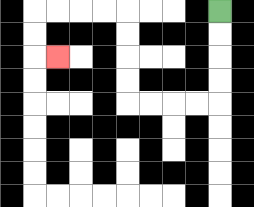{'start': '[9, 0]', 'end': '[2, 2]', 'path_directions': 'D,D,D,D,L,L,L,L,U,U,U,U,L,L,L,L,D,D,R', 'path_coordinates': '[[9, 0], [9, 1], [9, 2], [9, 3], [9, 4], [8, 4], [7, 4], [6, 4], [5, 4], [5, 3], [5, 2], [5, 1], [5, 0], [4, 0], [3, 0], [2, 0], [1, 0], [1, 1], [1, 2], [2, 2]]'}